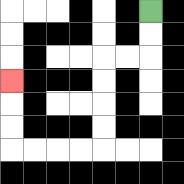{'start': '[6, 0]', 'end': '[0, 3]', 'path_directions': 'D,D,L,L,D,D,D,D,L,L,L,L,U,U,U', 'path_coordinates': '[[6, 0], [6, 1], [6, 2], [5, 2], [4, 2], [4, 3], [4, 4], [4, 5], [4, 6], [3, 6], [2, 6], [1, 6], [0, 6], [0, 5], [0, 4], [0, 3]]'}